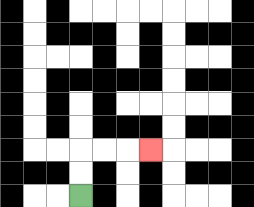{'start': '[3, 8]', 'end': '[6, 6]', 'path_directions': 'U,U,R,R,R', 'path_coordinates': '[[3, 8], [3, 7], [3, 6], [4, 6], [5, 6], [6, 6]]'}